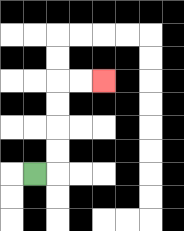{'start': '[1, 7]', 'end': '[4, 3]', 'path_directions': 'R,U,U,U,U,R,R', 'path_coordinates': '[[1, 7], [2, 7], [2, 6], [2, 5], [2, 4], [2, 3], [3, 3], [4, 3]]'}